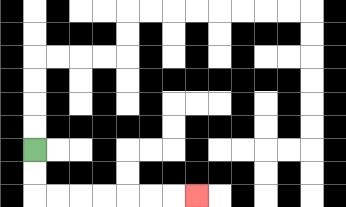{'start': '[1, 6]', 'end': '[8, 8]', 'path_directions': 'D,D,R,R,R,R,R,R,R', 'path_coordinates': '[[1, 6], [1, 7], [1, 8], [2, 8], [3, 8], [4, 8], [5, 8], [6, 8], [7, 8], [8, 8]]'}